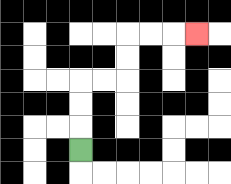{'start': '[3, 6]', 'end': '[8, 1]', 'path_directions': 'U,U,U,R,R,U,U,R,R,R', 'path_coordinates': '[[3, 6], [3, 5], [3, 4], [3, 3], [4, 3], [5, 3], [5, 2], [5, 1], [6, 1], [7, 1], [8, 1]]'}